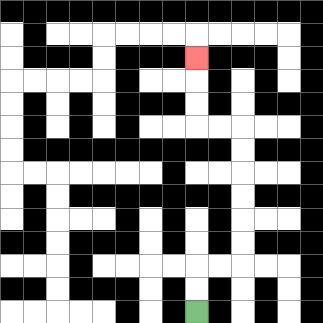{'start': '[8, 13]', 'end': '[8, 2]', 'path_directions': 'U,U,R,R,U,U,U,U,U,U,L,L,U,U,U', 'path_coordinates': '[[8, 13], [8, 12], [8, 11], [9, 11], [10, 11], [10, 10], [10, 9], [10, 8], [10, 7], [10, 6], [10, 5], [9, 5], [8, 5], [8, 4], [8, 3], [8, 2]]'}